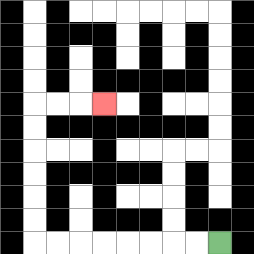{'start': '[9, 10]', 'end': '[4, 4]', 'path_directions': 'L,L,L,L,L,L,L,L,U,U,U,U,U,U,R,R,R', 'path_coordinates': '[[9, 10], [8, 10], [7, 10], [6, 10], [5, 10], [4, 10], [3, 10], [2, 10], [1, 10], [1, 9], [1, 8], [1, 7], [1, 6], [1, 5], [1, 4], [2, 4], [3, 4], [4, 4]]'}